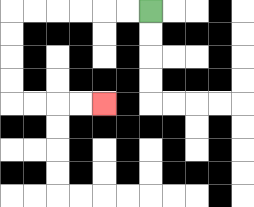{'start': '[6, 0]', 'end': '[4, 4]', 'path_directions': 'L,L,L,L,L,L,D,D,D,D,R,R,R,R', 'path_coordinates': '[[6, 0], [5, 0], [4, 0], [3, 0], [2, 0], [1, 0], [0, 0], [0, 1], [0, 2], [0, 3], [0, 4], [1, 4], [2, 4], [3, 4], [4, 4]]'}